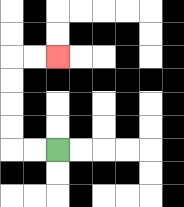{'start': '[2, 6]', 'end': '[2, 2]', 'path_directions': 'L,L,U,U,U,U,R,R', 'path_coordinates': '[[2, 6], [1, 6], [0, 6], [0, 5], [0, 4], [0, 3], [0, 2], [1, 2], [2, 2]]'}